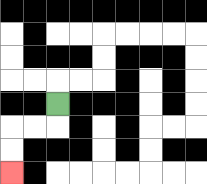{'start': '[2, 4]', 'end': '[0, 7]', 'path_directions': 'D,L,L,D,D', 'path_coordinates': '[[2, 4], [2, 5], [1, 5], [0, 5], [0, 6], [0, 7]]'}